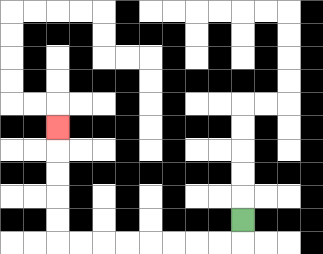{'start': '[10, 9]', 'end': '[2, 5]', 'path_directions': 'D,L,L,L,L,L,L,L,L,U,U,U,U,U', 'path_coordinates': '[[10, 9], [10, 10], [9, 10], [8, 10], [7, 10], [6, 10], [5, 10], [4, 10], [3, 10], [2, 10], [2, 9], [2, 8], [2, 7], [2, 6], [2, 5]]'}